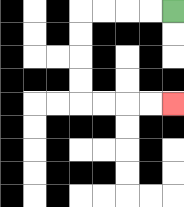{'start': '[7, 0]', 'end': '[7, 4]', 'path_directions': 'L,L,L,L,D,D,D,D,R,R,R,R', 'path_coordinates': '[[7, 0], [6, 0], [5, 0], [4, 0], [3, 0], [3, 1], [3, 2], [3, 3], [3, 4], [4, 4], [5, 4], [6, 4], [7, 4]]'}